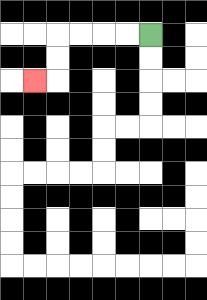{'start': '[6, 1]', 'end': '[1, 3]', 'path_directions': 'L,L,L,L,D,D,L', 'path_coordinates': '[[6, 1], [5, 1], [4, 1], [3, 1], [2, 1], [2, 2], [2, 3], [1, 3]]'}